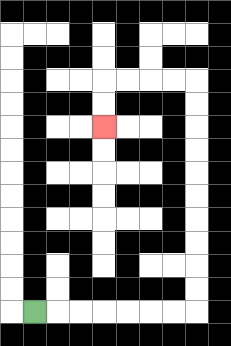{'start': '[1, 13]', 'end': '[4, 5]', 'path_directions': 'R,R,R,R,R,R,R,U,U,U,U,U,U,U,U,U,U,L,L,L,L,D,D', 'path_coordinates': '[[1, 13], [2, 13], [3, 13], [4, 13], [5, 13], [6, 13], [7, 13], [8, 13], [8, 12], [8, 11], [8, 10], [8, 9], [8, 8], [8, 7], [8, 6], [8, 5], [8, 4], [8, 3], [7, 3], [6, 3], [5, 3], [4, 3], [4, 4], [4, 5]]'}